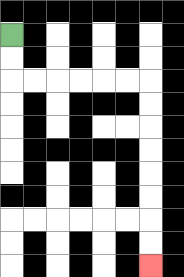{'start': '[0, 1]', 'end': '[6, 11]', 'path_directions': 'D,D,R,R,R,R,R,R,D,D,D,D,D,D,D,D', 'path_coordinates': '[[0, 1], [0, 2], [0, 3], [1, 3], [2, 3], [3, 3], [4, 3], [5, 3], [6, 3], [6, 4], [6, 5], [6, 6], [6, 7], [6, 8], [6, 9], [6, 10], [6, 11]]'}